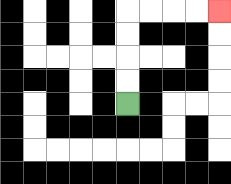{'start': '[5, 4]', 'end': '[9, 0]', 'path_directions': 'U,U,U,U,R,R,R,R', 'path_coordinates': '[[5, 4], [5, 3], [5, 2], [5, 1], [5, 0], [6, 0], [7, 0], [8, 0], [9, 0]]'}